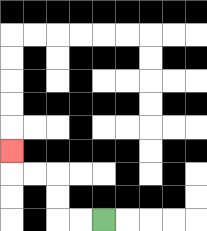{'start': '[4, 9]', 'end': '[0, 6]', 'path_directions': 'L,L,U,U,L,L,U', 'path_coordinates': '[[4, 9], [3, 9], [2, 9], [2, 8], [2, 7], [1, 7], [0, 7], [0, 6]]'}